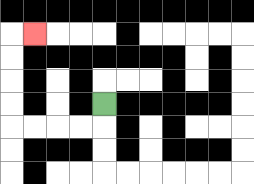{'start': '[4, 4]', 'end': '[1, 1]', 'path_directions': 'D,L,L,L,L,U,U,U,U,R', 'path_coordinates': '[[4, 4], [4, 5], [3, 5], [2, 5], [1, 5], [0, 5], [0, 4], [0, 3], [0, 2], [0, 1], [1, 1]]'}